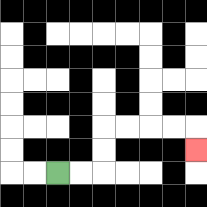{'start': '[2, 7]', 'end': '[8, 6]', 'path_directions': 'R,R,U,U,R,R,R,R,D', 'path_coordinates': '[[2, 7], [3, 7], [4, 7], [4, 6], [4, 5], [5, 5], [6, 5], [7, 5], [8, 5], [8, 6]]'}